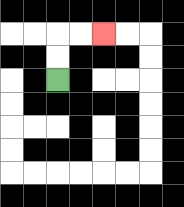{'start': '[2, 3]', 'end': '[4, 1]', 'path_directions': 'U,U,R,R', 'path_coordinates': '[[2, 3], [2, 2], [2, 1], [3, 1], [4, 1]]'}